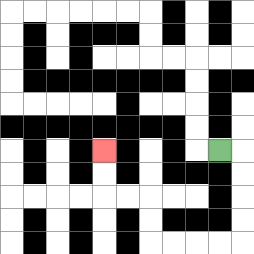{'start': '[9, 6]', 'end': '[4, 6]', 'path_directions': 'R,D,D,D,D,L,L,L,L,U,U,L,L,U,U', 'path_coordinates': '[[9, 6], [10, 6], [10, 7], [10, 8], [10, 9], [10, 10], [9, 10], [8, 10], [7, 10], [6, 10], [6, 9], [6, 8], [5, 8], [4, 8], [4, 7], [4, 6]]'}